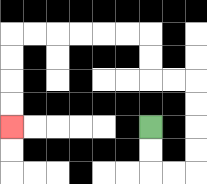{'start': '[6, 5]', 'end': '[0, 5]', 'path_directions': 'D,D,R,R,U,U,U,U,L,L,U,U,L,L,L,L,L,L,D,D,D,D', 'path_coordinates': '[[6, 5], [6, 6], [6, 7], [7, 7], [8, 7], [8, 6], [8, 5], [8, 4], [8, 3], [7, 3], [6, 3], [6, 2], [6, 1], [5, 1], [4, 1], [3, 1], [2, 1], [1, 1], [0, 1], [0, 2], [0, 3], [0, 4], [0, 5]]'}